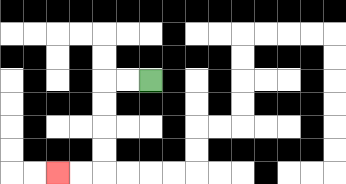{'start': '[6, 3]', 'end': '[2, 7]', 'path_directions': 'L,L,D,D,D,D,L,L', 'path_coordinates': '[[6, 3], [5, 3], [4, 3], [4, 4], [4, 5], [4, 6], [4, 7], [3, 7], [2, 7]]'}